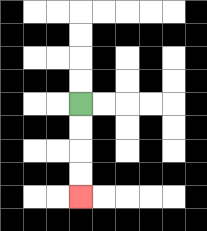{'start': '[3, 4]', 'end': '[3, 8]', 'path_directions': 'D,D,D,D', 'path_coordinates': '[[3, 4], [3, 5], [3, 6], [3, 7], [3, 8]]'}